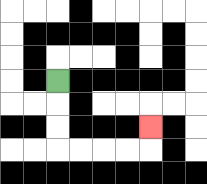{'start': '[2, 3]', 'end': '[6, 5]', 'path_directions': 'D,D,D,R,R,R,R,U', 'path_coordinates': '[[2, 3], [2, 4], [2, 5], [2, 6], [3, 6], [4, 6], [5, 6], [6, 6], [6, 5]]'}